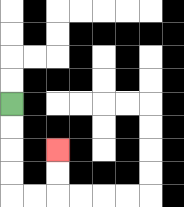{'start': '[0, 4]', 'end': '[2, 6]', 'path_directions': 'D,D,D,D,R,R,U,U', 'path_coordinates': '[[0, 4], [0, 5], [0, 6], [0, 7], [0, 8], [1, 8], [2, 8], [2, 7], [2, 6]]'}